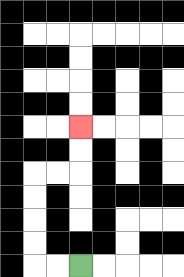{'start': '[3, 11]', 'end': '[3, 5]', 'path_directions': 'L,L,U,U,U,U,R,R,U,U', 'path_coordinates': '[[3, 11], [2, 11], [1, 11], [1, 10], [1, 9], [1, 8], [1, 7], [2, 7], [3, 7], [3, 6], [3, 5]]'}